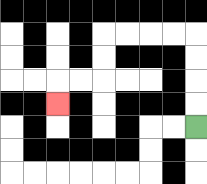{'start': '[8, 5]', 'end': '[2, 4]', 'path_directions': 'U,U,U,U,L,L,L,L,D,D,L,L,D', 'path_coordinates': '[[8, 5], [8, 4], [8, 3], [8, 2], [8, 1], [7, 1], [6, 1], [5, 1], [4, 1], [4, 2], [4, 3], [3, 3], [2, 3], [2, 4]]'}